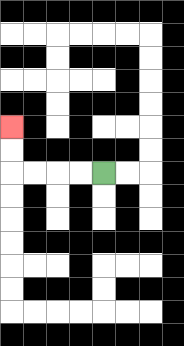{'start': '[4, 7]', 'end': '[0, 5]', 'path_directions': 'L,L,L,L,U,U', 'path_coordinates': '[[4, 7], [3, 7], [2, 7], [1, 7], [0, 7], [0, 6], [0, 5]]'}